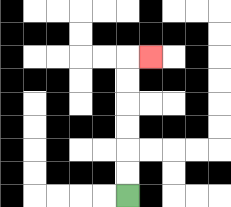{'start': '[5, 8]', 'end': '[6, 2]', 'path_directions': 'U,U,U,U,U,U,R', 'path_coordinates': '[[5, 8], [5, 7], [5, 6], [5, 5], [5, 4], [5, 3], [5, 2], [6, 2]]'}